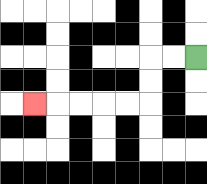{'start': '[8, 2]', 'end': '[1, 4]', 'path_directions': 'L,L,D,D,L,L,L,L,L', 'path_coordinates': '[[8, 2], [7, 2], [6, 2], [6, 3], [6, 4], [5, 4], [4, 4], [3, 4], [2, 4], [1, 4]]'}